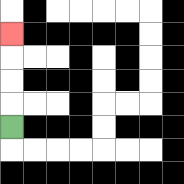{'start': '[0, 5]', 'end': '[0, 1]', 'path_directions': 'U,U,U,U', 'path_coordinates': '[[0, 5], [0, 4], [0, 3], [0, 2], [0, 1]]'}